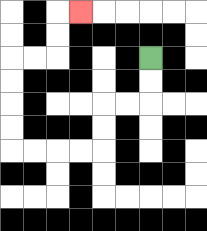{'start': '[6, 2]', 'end': '[3, 0]', 'path_directions': 'D,D,L,L,D,D,L,L,L,L,U,U,U,U,R,R,U,U,R', 'path_coordinates': '[[6, 2], [6, 3], [6, 4], [5, 4], [4, 4], [4, 5], [4, 6], [3, 6], [2, 6], [1, 6], [0, 6], [0, 5], [0, 4], [0, 3], [0, 2], [1, 2], [2, 2], [2, 1], [2, 0], [3, 0]]'}